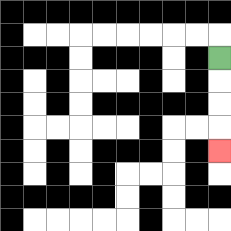{'start': '[9, 2]', 'end': '[9, 6]', 'path_directions': 'D,D,D,D', 'path_coordinates': '[[9, 2], [9, 3], [9, 4], [9, 5], [9, 6]]'}